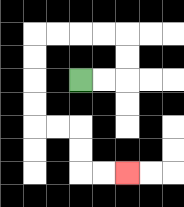{'start': '[3, 3]', 'end': '[5, 7]', 'path_directions': 'R,R,U,U,L,L,L,L,D,D,D,D,R,R,D,D,R,R', 'path_coordinates': '[[3, 3], [4, 3], [5, 3], [5, 2], [5, 1], [4, 1], [3, 1], [2, 1], [1, 1], [1, 2], [1, 3], [1, 4], [1, 5], [2, 5], [3, 5], [3, 6], [3, 7], [4, 7], [5, 7]]'}